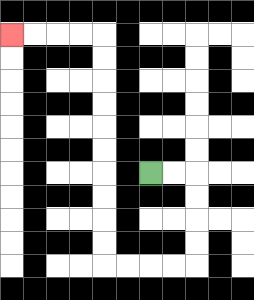{'start': '[6, 7]', 'end': '[0, 1]', 'path_directions': 'R,R,D,D,D,D,L,L,L,L,U,U,U,U,U,U,U,U,U,U,L,L,L,L', 'path_coordinates': '[[6, 7], [7, 7], [8, 7], [8, 8], [8, 9], [8, 10], [8, 11], [7, 11], [6, 11], [5, 11], [4, 11], [4, 10], [4, 9], [4, 8], [4, 7], [4, 6], [4, 5], [4, 4], [4, 3], [4, 2], [4, 1], [3, 1], [2, 1], [1, 1], [0, 1]]'}